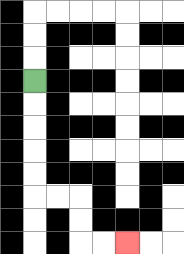{'start': '[1, 3]', 'end': '[5, 10]', 'path_directions': 'D,D,D,D,D,R,R,D,D,R,R', 'path_coordinates': '[[1, 3], [1, 4], [1, 5], [1, 6], [1, 7], [1, 8], [2, 8], [3, 8], [3, 9], [3, 10], [4, 10], [5, 10]]'}